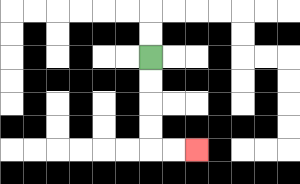{'start': '[6, 2]', 'end': '[8, 6]', 'path_directions': 'D,D,D,D,R,R', 'path_coordinates': '[[6, 2], [6, 3], [6, 4], [6, 5], [6, 6], [7, 6], [8, 6]]'}